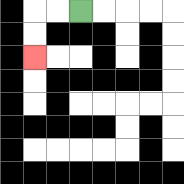{'start': '[3, 0]', 'end': '[1, 2]', 'path_directions': 'L,L,D,D', 'path_coordinates': '[[3, 0], [2, 0], [1, 0], [1, 1], [1, 2]]'}